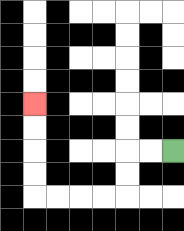{'start': '[7, 6]', 'end': '[1, 4]', 'path_directions': 'L,L,D,D,L,L,L,L,U,U,U,U', 'path_coordinates': '[[7, 6], [6, 6], [5, 6], [5, 7], [5, 8], [4, 8], [3, 8], [2, 8], [1, 8], [1, 7], [1, 6], [1, 5], [1, 4]]'}